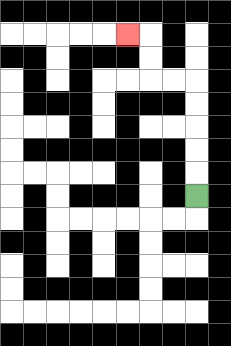{'start': '[8, 8]', 'end': '[5, 1]', 'path_directions': 'U,U,U,U,U,L,L,U,U,L', 'path_coordinates': '[[8, 8], [8, 7], [8, 6], [8, 5], [8, 4], [8, 3], [7, 3], [6, 3], [6, 2], [6, 1], [5, 1]]'}